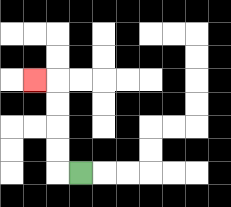{'start': '[3, 7]', 'end': '[1, 3]', 'path_directions': 'L,U,U,U,U,L', 'path_coordinates': '[[3, 7], [2, 7], [2, 6], [2, 5], [2, 4], [2, 3], [1, 3]]'}